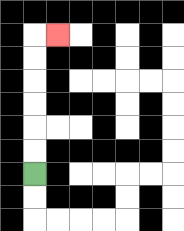{'start': '[1, 7]', 'end': '[2, 1]', 'path_directions': 'U,U,U,U,U,U,R', 'path_coordinates': '[[1, 7], [1, 6], [1, 5], [1, 4], [1, 3], [1, 2], [1, 1], [2, 1]]'}